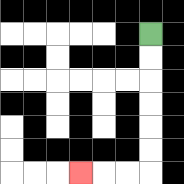{'start': '[6, 1]', 'end': '[3, 7]', 'path_directions': 'D,D,D,D,D,D,L,L,L', 'path_coordinates': '[[6, 1], [6, 2], [6, 3], [6, 4], [6, 5], [6, 6], [6, 7], [5, 7], [4, 7], [3, 7]]'}